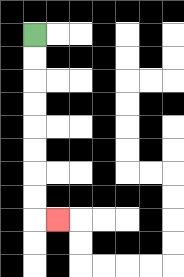{'start': '[1, 1]', 'end': '[2, 9]', 'path_directions': 'D,D,D,D,D,D,D,D,R', 'path_coordinates': '[[1, 1], [1, 2], [1, 3], [1, 4], [1, 5], [1, 6], [1, 7], [1, 8], [1, 9], [2, 9]]'}